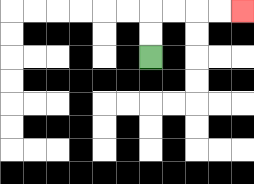{'start': '[6, 2]', 'end': '[10, 0]', 'path_directions': 'U,U,R,R,R,R', 'path_coordinates': '[[6, 2], [6, 1], [6, 0], [7, 0], [8, 0], [9, 0], [10, 0]]'}